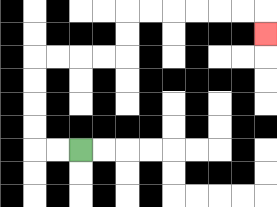{'start': '[3, 6]', 'end': '[11, 1]', 'path_directions': 'L,L,U,U,U,U,R,R,R,R,U,U,R,R,R,R,R,R,D', 'path_coordinates': '[[3, 6], [2, 6], [1, 6], [1, 5], [1, 4], [1, 3], [1, 2], [2, 2], [3, 2], [4, 2], [5, 2], [5, 1], [5, 0], [6, 0], [7, 0], [8, 0], [9, 0], [10, 0], [11, 0], [11, 1]]'}